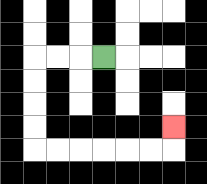{'start': '[4, 2]', 'end': '[7, 5]', 'path_directions': 'L,L,L,D,D,D,D,R,R,R,R,R,R,U', 'path_coordinates': '[[4, 2], [3, 2], [2, 2], [1, 2], [1, 3], [1, 4], [1, 5], [1, 6], [2, 6], [3, 6], [4, 6], [5, 6], [6, 6], [7, 6], [7, 5]]'}